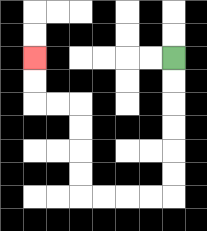{'start': '[7, 2]', 'end': '[1, 2]', 'path_directions': 'D,D,D,D,D,D,L,L,L,L,U,U,U,U,L,L,U,U', 'path_coordinates': '[[7, 2], [7, 3], [7, 4], [7, 5], [7, 6], [7, 7], [7, 8], [6, 8], [5, 8], [4, 8], [3, 8], [3, 7], [3, 6], [3, 5], [3, 4], [2, 4], [1, 4], [1, 3], [1, 2]]'}